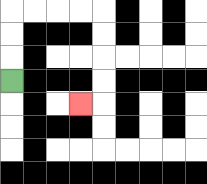{'start': '[0, 3]', 'end': '[3, 4]', 'path_directions': 'U,U,U,R,R,R,R,D,D,D,D,L', 'path_coordinates': '[[0, 3], [0, 2], [0, 1], [0, 0], [1, 0], [2, 0], [3, 0], [4, 0], [4, 1], [4, 2], [4, 3], [4, 4], [3, 4]]'}